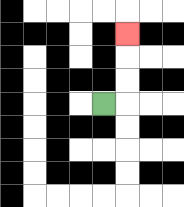{'start': '[4, 4]', 'end': '[5, 1]', 'path_directions': 'R,U,U,U', 'path_coordinates': '[[4, 4], [5, 4], [5, 3], [5, 2], [5, 1]]'}